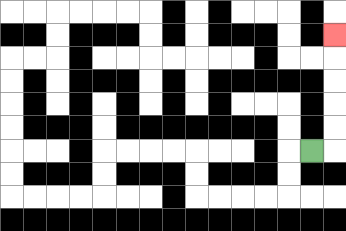{'start': '[13, 6]', 'end': '[14, 1]', 'path_directions': 'R,U,U,U,U,U', 'path_coordinates': '[[13, 6], [14, 6], [14, 5], [14, 4], [14, 3], [14, 2], [14, 1]]'}